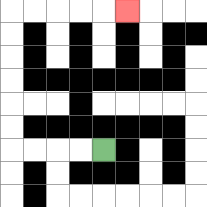{'start': '[4, 6]', 'end': '[5, 0]', 'path_directions': 'L,L,L,L,U,U,U,U,U,U,R,R,R,R,R', 'path_coordinates': '[[4, 6], [3, 6], [2, 6], [1, 6], [0, 6], [0, 5], [0, 4], [0, 3], [0, 2], [0, 1], [0, 0], [1, 0], [2, 0], [3, 0], [4, 0], [5, 0]]'}